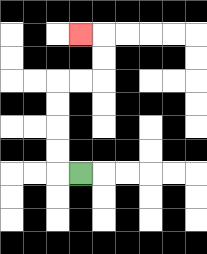{'start': '[3, 7]', 'end': '[3, 1]', 'path_directions': 'L,U,U,U,U,R,R,U,U,L', 'path_coordinates': '[[3, 7], [2, 7], [2, 6], [2, 5], [2, 4], [2, 3], [3, 3], [4, 3], [4, 2], [4, 1], [3, 1]]'}